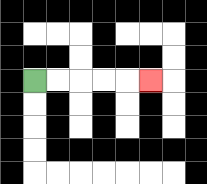{'start': '[1, 3]', 'end': '[6, 3]', 'path_directions': 'R,R,R,R,R', 'path_coordinates': '[[1, 3], [2, 3], [3, 3], [4, 3], [5, 3], [6, 3]]'}